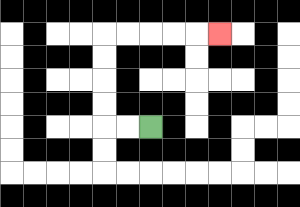{'start': '[6, 5]', 'end': '[9, 1]', 'path_directions': 'L,L,U,U,U,U,R,R,R,R,R', 'path_coordinates': '[[6, 5], [5, 5], [4, 5], [4, 4], [4, 3], [4, 2], [4, 1], [5, 1], [6, 1], [7, 1], [8, 1], [9, 1]]'}